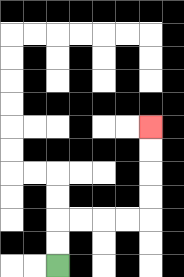{'start': '[2, 11]', 'end': '[6, 5]', 'path_directions': 'U,U,R,R,R,R,U,U,U,U', 'path_coordinates': '[[2, 11], [2, 10], [2, 9], [3, 9], [4, 9], [5, 9], [6, 9], [6, 8], [6, 7], [6, 6], [6, 5]]'}